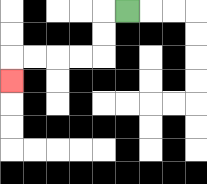{'start': '[5, 0]', 'end': '[0, 3]', 'path_directions': 'L,D,D,L,L,L,L,D', 'path_coordinates': '[[5, 0], [4, 0], [4, 1], [4, 2], [3, 2], [2, 2], [1, 2], [0, 2], [0, 3]]'}